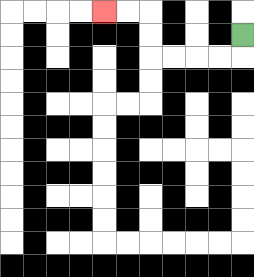{'start': '[10, 1]', 'end': '[4, 0]', 'path_directions': 'D,L,L,L,L,U,U,L,L', 'path_coordinates': '[[10, 1], [10, 2], [9, 2], [8, 2], [7, 2], [6, 2], [6, 1], [6, 0], [5, 0], [4, 0]]'}